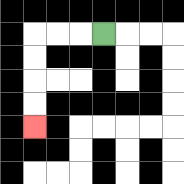{'start': '[4, 1]', 'end': '[1, 5]', 'path_directions': 'L,L,L,D,D,D,D', 'path_coordinates': '[[4, 1], [3, 1], [2, 1], [1, 1], [1, 2], [1, 3], [1, 4], [1, 5]]'}